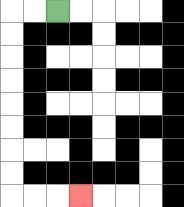{'start': '[2, 0]', 'end': '[3, 8]', 'path_directions': 'L,L,D,D,D,D,D,D,D,D,R,R,R', 'path_coordinates': '[[2, 0], [1, 0], [0, 0], [0, 1], [0, 2], [0, 3], [0, 4], [0, 5], [0, 6], [0, 7], [0, 8], [1, 8], [2, 8], [3, 8]]'}